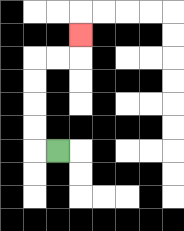{'start': '[2, 6]', 'end': '[3, 1]', 'path_directions': 'L,U,U,U,U,R,R,U', 'path_coordinates': '[[2, 6], [1, 6], [1, 5], [1, 4], [1, 3], [1, 2], [2, 2], [3, 2], [3, 1]]'}